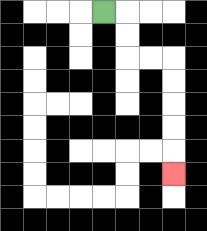{'start': '[4, 0]', 'end': '[7, 7]', 'path_directions': 'R,D,D,R,R,D,D,D,D,D', 'path_coordinates': '[[4, 0], [5, 0], [5, 1], [5, 2], [6, 2], [7, 2], [7, 3], [7, 4], [7, 5], [7, 6], [7, 7]]'}